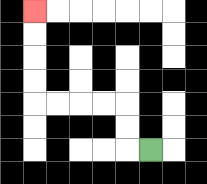{'start': '[6, 6]', 'end': '[1, 0]', 'path_directions': 'L,U,U,L,L,L,L,U,U,U,U', 'path_coordinates': '[[6, 6], [5, 6], [5, 5], [5, 4], [4, 4], [3, 4], [2, 4], [1, 4], [1, 3], [1, 2], [1, 1], [1, 0]]'}